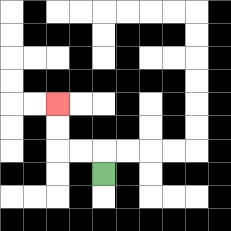{'start': '[4, 7]', 'end': '[2, 4]', 'path_directions': 'U,L,L,U,U', 'path_coordinates': '[[4, 7], [4, 6], [3, 6], [2, 6], [2, 5], [2, 4]]'}